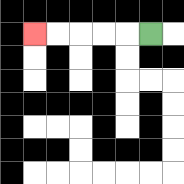{'start': '[6, 1]', 'end': '[1, 1]', 'path_directions': 'L,L,L,L,L', 'path_coordinates': '[[6, 1], [5, 1], [4, 1], [3, 1], [2, 1], [1, 1]]'}